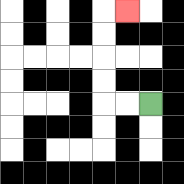{'start': '[6, 4]', 'end': '[5, 0]', 'path_directions': 'L,L,U,U,U,U,R', 'path_coordinates': '[[6, 4], [5, 4], [4, 4], [4, 3], [4, 2], [4, 1], [4, 0], [5, 0]]'}